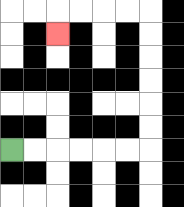{'start': '[0, 6]', 'end': '[2, 1]', 'path_directions': 'R,R,R,R,R,R,U,U,U,U,U,U,L,L,L,L,D', 'path_coordinates': '[[0, 6], [1, 6], [2, 6], [3, 6], [4, 6], [5, 6], [6, 6], [6, 5], [6, 4], [6, 3], [6, 2], [6, 1], [6, 0], [5, 0], [4, 0], [3, 0], [2, 0], [2, 1]]'}